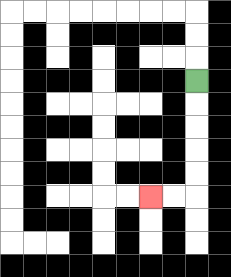{'start': '[8, 3]', 'end': '[6, 8]', 'path_directions': 'D,D,D,D,D,L,L', 'path_coordinates': '[[8, 3], [8, 4], [8, 5], [8, 6], [8, 7], [8, 8], [7, 8], [6, 8]]'}